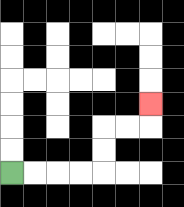{'start': '[0, 7]', 'end': '[6, 4]', 'path_directions': 'R,R,R,R,U,U,R,R,U', 'path_coordinates': '[[0, 7], [1, 7], [2, 7], [3, 7], [4, 7], [4, 6], [4, 5], [5, 5], [6, 5], [6, 4]]'}